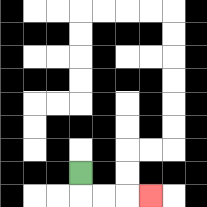{'start': '[3, 7]', 'end': '[6, 8]', 'path_directions': 'D,R,R,R', 'path_coordinates': '[[3, 7], [3, 8], [4, 8], [5, 8], [6, 8]]'}